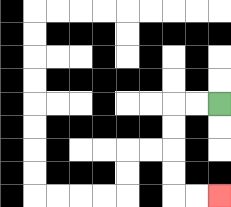{'start': '[9, 4]', 'end': '[9, 8]', 'path_directions': 'L,L,D,D,D,D,R,R', 'path_coordinates': '[[9, 4], [8, 4], [7, 4], [7, 5], [7, 6], [7, 7], [7, 8], [8, 8], [9, 8]]'}